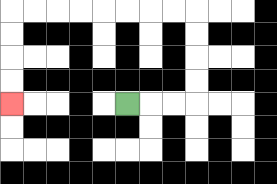{'start': '[5, 4]', 'end': '[0, 4]', 'path_directions': 'R,R,R,U,U,U,U,L,L,L,L,L,L,L,L,D,D,D,D', 'path_coordinates': '[[5, 4], [6, 4], [7, 4], [8, 4], [8, 3], [8, 2], [8, 1], [8, 0], [7, 0], [6, 0], [5, 0], [4, 0], [3, 0], [2, 0], [1, 0], [0, 0], [0, 1], [0, 2], [0, 3], [0, 4]]'}